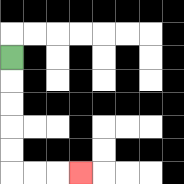{'start': '[0, 2]', 'end': '[3, 7]', 'path_directions': 'D,D,D,D,D,R,R,R', 'path_coordinates': '[[0, 2], [0, 3], [0, 4], [0, 5], [0, 6], [0, 7], [1, 7], [2, 7], [3, 7]]'}